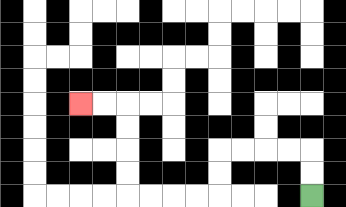{'start': '[13, 8]', 'end': '[3, 4]', 'path_directions': 'U,U,L,L,L,L,D,D,L,L,L,L,U,U,U,U,L,L', 'path_coordinates': '[[13, 8], [13, 7], [13, 6], [12, 6], [11, 6], [10, 6], [9, 6], [9, 7], [9, 8], [8, 8], [7, 8], [6, 8], [5, 8], [5, 7], [5, 6], [5, 5], [5, 4], [4, 4], [3, 4]]'}